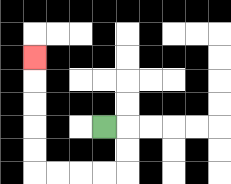{'start': '[4, 5]', 'end': '[1, 2]', 'path_directions': 'R,D,D,L,L,L,L,U,U,U,U,U', 'path_coordinates': '[[4, 5], [5, 5], [5, 6], [5, 7], [4, 7], [3, 7], [2, 7], [1, 7], [1, 6], [1, 5], [1, 4], [1, 3], [1, 2]]'}